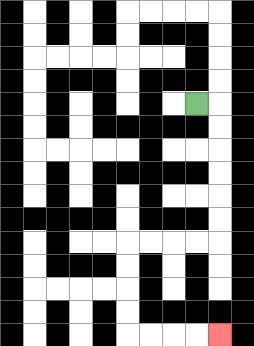{'start': '[8, 4]', 'end': '[9, 14]', 'path_directions': 'R,D,D,D,D,D,D,L,L,L,L,D,D,D,D,R,R,R,R', 'path_coordinates': '[[8, 4], [9, 4], [9, 5], [9, 6], [9, 7], [9, 8], [9, 9], [9, 10], [8, 10], [7, 10], [6, 10], [5, 10], [5, 11], [5, 12], [5, 13], [5, 14], [6, 14], [7, 14], [8, 14], [9, 14]]'}